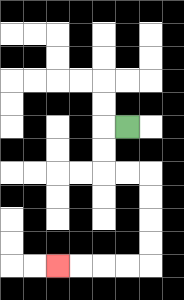{'start': '[5, 5]', 'end': '[2, 11]', 'path_directions': 'L,D,D,R,R,D,D,D,D,L,L,L,L', 'path_coordinates': '[[5, 5], [4, 5], [4, 6], [4, 7], [5, 7], [6, 7], [6, 8], [6, 9], [6, 10], [6, 11], [5, 11], [4, 11], [3, 11], [2, 11]]'}